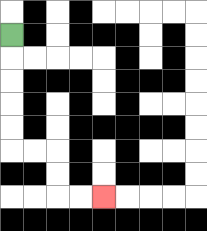{'start': '[0, 1]', 'end': '[4, 8]', 'path_directions': 'D,D,D,D,D,R,R,D,D,R,R', 'path_coordinates': '[[0, 1], [0, 2], [0, 3], [0, 4], [0, 5], [0, 6], [1, 6], [2, 6], [2, 7], [2, 8], [3, 8], [4, 8]]'}